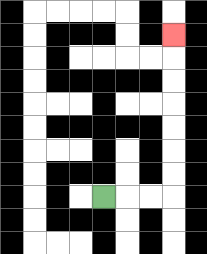{'start': '[4, 8]', 'end': '[7, 1]', 'path_directions': 'R,R,R,U,U,U,U,U,U,U', 'path_coordinates': '[[4, 8], [5, 8], [6, 8], [7, 8], [7, 7], [7, 6], [7, 5], [7, 4], [7, 3], [7, 2], [7, 1]]'}